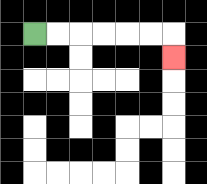{'start': '[1, 1]', 'end': '[7, 2]', 'path_directions': 'R,R,R,R,R,R,D', 'path_coordinates': '[[1, 1], [2, 1], [3, 1], [4, 1], [5, 1], [6, 1], [7, 1], [7, 2]]'}